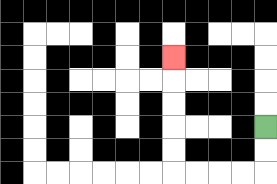{'start': '[11, 5]', 'end': '[7, 2]', 'path_directions': 'D,D,L,L,L,L,U,U,U,U,U', 'path_coordinates': '[[11, 5], [11, 6], [11, 7], [10, 7], [9, 7], [8, 7], [7, 7], [7, 6], [7, 5], [7, 4], [7, 3], [7, 2]]'}